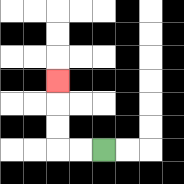{'start': '[4, 6]', 'end': '[2, 3]', 'path_directions': 'L,L,U,U,U', 'path_coordinates': '[[4, 6], [3, 6], [2, 6], [2, 5], [2, 4], [2, 3]]'}